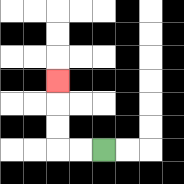{'start': '[4, 6]', 'end': '[2, 3]', 'path_directions': 'L,L,U,U,U', 'path_coordinates': '[[4, 6], [3, 6], [2, 6], [2, 5], [2, 4], [2, 3]]'}